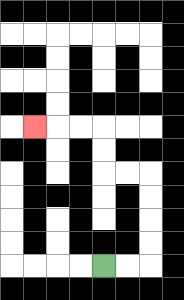{'start': '[4, 11]', 'end': '[1, 5]', 'path_directions': 'R,R,U,U,U,U,L,L,U,U,L,L,L', 'path_coordinates': '[[4, 11], [5, 11], [6, 11], [6, 10], [6, 9], [6, 8], [6, 7], [5, 7], [4, 7], [4, 6], [4, 5], [3, 5], [2, 5], [1, 5]]'}